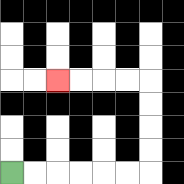{'start': '[0, 7]', 'end': '[2, 3]', 'path_directions': 'R,R,R,R,R,R,U,U,U,U,L,L,L,L', 'path_coordinates': '[[0, 7], [1, 7], [2, 7], [3, 7], [4, 7], [5, 7], [6, 7], [6, 6], [6, 5], [6, 4], [6, 3], [5, 3], [4, 3], [3, 3], [2, 3]]'}